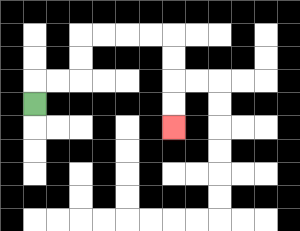{'start': '[1, 4]', 'end': '[7, 5]', 'path_directions': 'U,R,R,U,U,R,R,R,R,D,D,D,D', 'path_coordinates': '[[1, 4], [1, 3], [2, 3], [3, 3], [3, 2], [3, 1], [4, 1], [5, 1], [6, 1], [7, 1], [7, 2], [7, 3], [7, 4], [7, 5]]'}